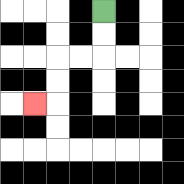{'start': '[4, 0]', 'end': '[1, 4]', 'path_directions': 'D,D,L,L,D,D,L', 'path_coordinates': '[[4, 0], [4, 1], [4, 2], [3, 2], [2, 2], [2, 3], [2, 4], [1, 4]]'}